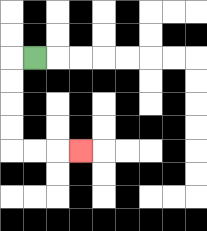{'start': '[1, 2]', 'end': '[3, 6]', 'path_directions': 'L,D,D,D,D,R,R,R', 'path_coordinates': '[[1, 2], [0, 2], [0, 3], [0, 4], [0, 5], [0, 6], [1, 6], [2, 6], [3, 6]]'}